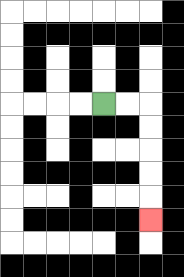{'start': '[4, 4]', 'end': '[6, 9]', 'path_directions': 'R,R,D,D,D,D,D', 'path_coordinates': '[[4, 4], [5, 4], [6, 4], [6, 5], [6, 6], [6, 7], [6, 8], [6, 9]]'}